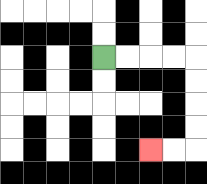{'start': '[4, 2]', 'end': '[6, 6]', 'path_directions': 'R,R,R,R,D,D,D,D,L,L', 'path_coordinates': '[[4, 2], [5, 2], [6, 2], [7, 2], [8, 2], [8, 3], [8, 4], [8, 5], [8, 6], [7, 6], [6, 6]]'}